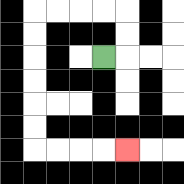{'start': '[4, 2]', 'end': '[5, 6]', 'path_directions': 'R,U,U,L,L,L,L,D,D,D,D,D,D,R,R,R,R', 'path_coordinates': '[[4, 2], [5, 2], [5, 1], [5, 0], [4, 0], [3, 0], [2, 0], [1, 0], [1, 1], [1, 2], [1, 3], [1, 4], [1, 5], [1, 6], [2, 6], [3, 6], [4, 6], [5, 6]]'}